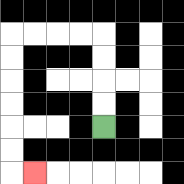{'start': '[4, 5]', 'end': '[1, 7]', 'path_directions': 'U,U,U,U,L,L,L,L,D,D,D,D,D,D,R', 'path_coordinates': '[[4, 5], [4, 4], [4, 3], [4, 2], [4, 1], [3, 1], [2, 1], [1, 1], [0, 1], [0, 2], [0, 3], [0, 4], [0, 5], [0, 6], [0, 7], [1, 7]]'}